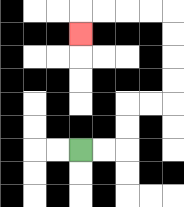{'start': '[3, 6]', 'end': '[3, 1]', 'path_directions': 'R,R,U,U,R,R,U,U,U,U,L,L,L,L,D', 'path_coordinates': '[[3, 6], [4, 6], [5, 6], [5, 5], [5, 4], [6, 4], [7, 4], [7, 3], [7, 2], [7, 1], [7, 0], [6, 0], [5, 0], [4, 0], [3, 0], [3, 1]]'}